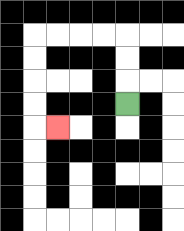{'start': '[5, 4]', 'end': '[2, 5]', 'path_directions': 'U,U,U,L,L,L,L,D,D,D,D,R', 'path_coordinates': '[[5, 4], [5, 3], [5, 2], [5, 1], [4, 1], [3, 1], [2, 1], [1, 1], [1, 2], [1, 3], [1, 4], [1, 5], [2, 5]]'}